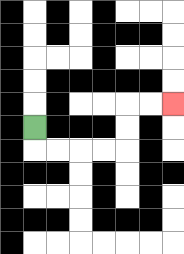{'start': '[1, 5]', 'end': '[7, 4]', 'path_directions': 'D,R,R,R,R,U,U,R,R', 'path_coordinates': '[[1, 5], [1, 6], [2, 6], [3, 6], [4, 6], [5, 6], [5, 5], [5, 4], [6, 4], [7, 4]]'}